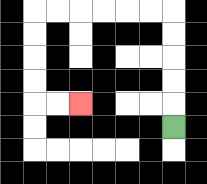{'start': '[7, 5]', 'end': '[3, 4]', 'path_directions': 'U,U,U,U,U,L,L,L,L,L,L,D,D,D,D,R,R', 'path_coordinates': '[[7, 5], [7, 4], [7, 3], [7, 2], [7, 1], [7, 0], [6, 0], [5, 0], [4, 0], [3, 0], [2, 0], [1, 0], [1, 1], [1, 2], [1, 3], [1, 4], [2, 4], [3, 4]]'}